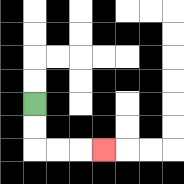{'start': '[1, 4]', 'end': '[4, 6]', 'path_directions': 'D,D,R,R,R', 'path_coordinates': '[[1, 4], [1, 5], [1, 6], [2, 6], [3, 6], [4, 6]]'}